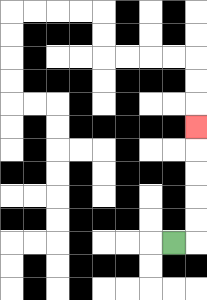{'start': '[7, 10]', 'end': '[8, 5]', 'path_directions': 'R,U,U,U,U,U', 'path_coordinates': '[[7, 10], [8, 10], [8, 9], [8, 8], [8, 7], [8, 6], [8, 5]]'}